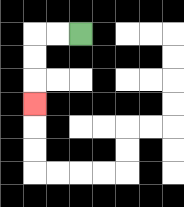{'start': '[3, 1]', 'end': '[1, 4]', 'path_directions': 'L,L,D,D,D', 'path_coordinates': '[[3, 1], [2, 1], [1, 1], [1, 2], [1, 3], [1, 4]]'}